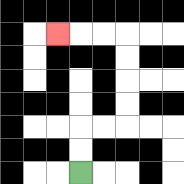{'start': '[3, 7]', 'end': '[2, 1]', 'path_directions': 'U,U,R,R,U,U,U,U,L,L,L', 'path_coordinates': '[[3, 7], [3, 6], [3, 5], [4, 5], [5, 5], [5, 4], [5, 3], [5, 2], [5, 1], [4, 1], [3, 1], [2, 1]]'}